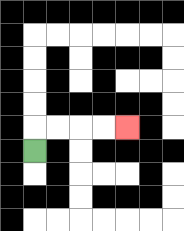{'start': '[1, 6]', 'end': '[5, 5]', 'path_directions': 'U,R,R,R,R', 'path_coordinates': '[[1, 6], [1, 5], [2, 5], [3, 5], [4, 5], [5, 5]]'}